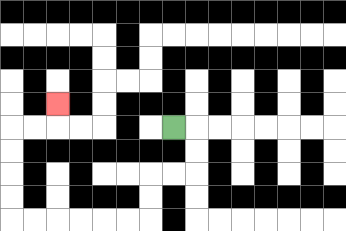{'start': '[7, 5]', 'end': '[2, 4]', 'path_directions': 'R,D,D,L,L,D,D,L,L,L,L,L,L,U,U,U,U,R,R,U', 'path_coordinates': '[[7, 5], [8, 5], [8, 6], [8, 7], [7, 7], [6, 7], [6, 8], [6, 9], [5, 9], [4, 9], [3, 9], [2, 9], [1, 9], [0, 9], [0, 8], [0, 7], [0, 6], [0, 5], [1, 5], [2, 5], [2, 4]]'}